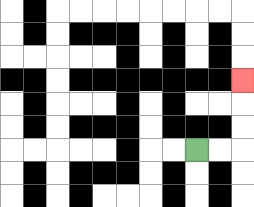{'start': '[8, 6]', 'end': '[10, 3]', 'path_directions': 'R,R,U,U,U', 'path_coordinates': '[[8, 6], [9, 6], [10, 6], [10, 5], [10, 4], [10, 3]]'}